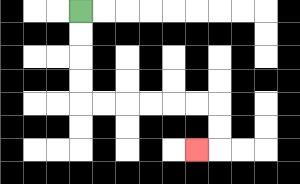{'start': '[3, 0]', 'end': '[8, 6]', 'path_directions': 'D,D,D,D,R,R,R,R,R,R,D,D,L', 'path_coordinates': '[[3, 0], [3, 1], [3, 2], [3, 3], [3, 4], [4, 4], [5, 4], [6, 4], [7, 4], [8, 4], [9, 4], [9, 5], [9, 6], [8, 6]]'}